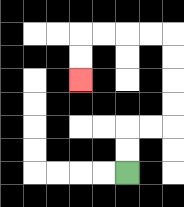{'start': '[5, 7]', 'end': '[3, 3]', 'path_directions': 'U,U,R,R,U,U,U,U,L,L,L,L,D,D', 'path_coordinates': '[[5, 7], [5, 6], [5, 5], [6, 5], [7, 5], [7, 4], [7, 3], [7, 2], [7, 1], [6, 1], [5, 1], [4, 1], [3, 1], [3, 2], [3, 3]]'}